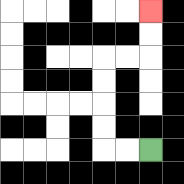{'start': '[6, 6]', 'end': '[6, 0]', 'path_directions': 'L,L,U,U,U,U,R,R,U,U', 'path_coordinates': '[[6, 6], [5, 6], [4, 6], [4, 5], [4, 4], [4, 3], [4, 2], [5, 2], [6, 2], [6, 1], [6, 0]]'}